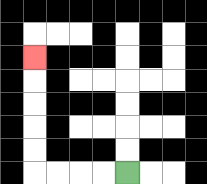{'start': '[5, 7]', 'end': '[1, 2]', 'path_directions': 'L,L,L,L,U,U,U,U,U', 'path_coordinates': '[[5, 7], [4, 7], [3, 7], [2, 7], [1, 7], [1, 6], [1, 5], [1, 4], [1, 3], [1, 2]]'}